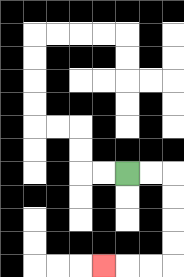{'start': '[5, 7]', 'end': '[4, 11]', 'path_directions': 'R,R,D,D,D,D,L,L,L', 'path_coordinates': '[[5, 7], [6, 7], [7, 7], [7, 8], [7, 9], [7, 10], [7, 11], [6, 11], [5, 11], [4, 11]]'}